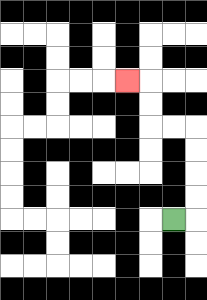{'start': '[7, 9]', 'end': '[5, 3]', 'path_directions': 'R,U,U,U,U,L,L,U,U,L', 'path_coordinates': '[[7, 9], [8, 9], [8, 8], [8, 7], [8, 6], [8, 5], [7, 5], [6, 5], [6, 4], [6, 3], [5, 3]]'}